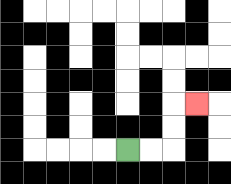{'start': '[5, 6]', 'end': '[8, 4]', 'path_directions': 'R,R,U,U,R', 'path_coordinates': '[[5, 6], [6, 6], [7, 6], [7, 5], [7, 4], [8, 4]]'}